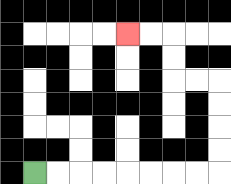{'start': '[1, 7]', 'end': '[5, 1]', 'path_directions': 'R,R,R,R,R,R,R,R,U,U,U,U,L,L,U,U,L,L', 'path_coordinates': '[[1, 7], [2, 7], [3, 7], [4, 7], [5, 7], [6, 7], [7, 7], [8, 7], [9, 7], [9, 6], [9, 5], [9, 4], [9, 3], [8, 3], [7, 3], [7, 2], [7, 1], [6, 1], [5, 1]]'}